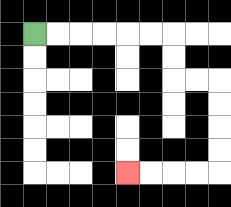{'start': '[1, 1]', 'end': '[5, 7]', 'path_directions': 'R,R,R,R,R,R,D,D,R,R,D,D,D,D,L,L,L,L', 'path_coordinates': '[[1, 1], [2, 1], [3, 1], [4, 1], [5, 1], [6, 1], [7, 1], [7, 2], [7, 3], [8, 3], [9, 3], [9, 4], [9, 5], [9, 6], [9, 7], [8, 7], [7, 7], [6, 7], [5, 7]]'}